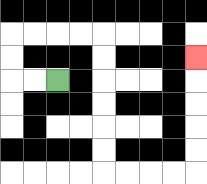{'start': '[2, 3]', 'end': '[8, 2]', 'path_directions': 'L,L,U,U,R,R,R,R,D,D,D,D,D,D,R,R,R,R,U,U,U,U,U', 'path_coordinates': '[[2, 3], [1, 3], [0, 3], [0, 2], [0, 1], [1, 1], [2, 1], [3, 1], [4, 1], [4, 2], [4, 3], [4, 4], [4, 5], [4, 6], [4, 7], [5, 7], [6, 7], [7, 7], [8, 7], [8, 6], [8, 5], [8, 4], [8, 3], [8, 2]]'}